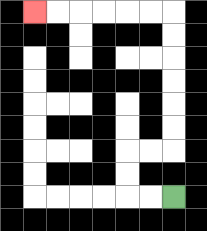{'start': '[7, 8]', 'end': '[1, 0]', 'path_directions': 'L,L,U,U,R,R,U,U,U,U,U,U,L,L,L,L,L,L', 'path_coordinates': '[[7, 8], [6, 8], [5, 8], [5, 7], [5, 6], [6, 6], [7, 6], [7, 5], [7, 4], [7, 3], [7, 2], [7, 1], [7, 0], [6, 0], [5, 0], [4, 0], [3, 0], [2, 0], [1, 0]]'}